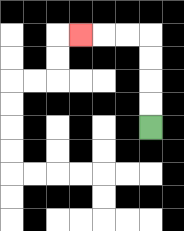{'start': '[6, 5]', 'end': '[3, 1]', 'path_directions': 'U,U,U,U,L,L,L', 'path_coordinates': '[[6, 5], [6, 4], [6, 3], [6, 2], [6, 1], [5, 1], [4, 1], [3, 1]]'}